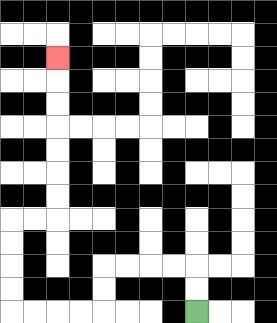{'start': '[8, 13]', 'end': '[2, 2]', 'path_directions': 'U,U,L,L,L,L,D,D,L,L,L,L,U,U,U,U,R,R,U,U,U,U,U,U,U', 'path_coordinates': '[[8, 13], [8, 12], [8, 11], [7, 11], [6, 11], [5, 11], [4, 11], [4, 12], [4, 13], [3, 13], [2, 13], [1, 13], [0, 13], [0, 12], [0, 11], [0, 10], [0, 9], [1, 9], [2, 9], [2, 8], [2, 7], [2, 6], [2, 5], [2, 4], [2, 3], [2, 2]]'}